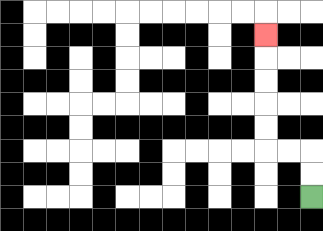{'start': '[13, 8]', 'end': '[11, 1]', 'path_directions': 'U,U,L,L,U,U,U,U,U', 'path_coordinates': '[[13, 8], [13, 7], [13, 6], [12, 6], [11, 6], [11, 5], [11, 4], [11, 3], [11, 2], [11, 1]]'}